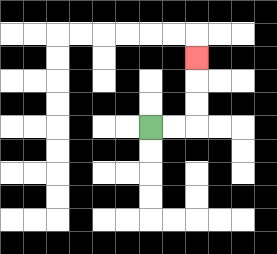{'start': '[6, 5]', 'end': '[8, 2]', 'path_directions': 'R,R,U,U,U', 'path_coordinates': '[[6, 5], [7, 5], [8, 5], [8, 4], [8, 3], [8, 2]]'}